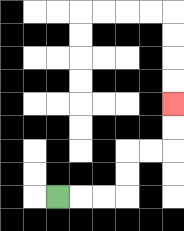{'start': '[2, 8]', 'end': '[7, 4]', 'path_directions': 'R,R,R,U,U,R,R,U,U', 'path_coordinates': '[[2, 8], [3, 8], [4, 8], [5, 8], [5, 7], [5, 6], [6, 6], [7, 6], [7, 5], [7, 4]]'}